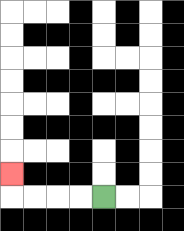{'start': '[4, 8]', 'end': '[0, 7]', 'path_directions': 'L,L,L,L,U', 'path_coordinates': '[[4, 8], [3, 8], [2, 8], [1, 8], [0, 8], [0, 7]]'}